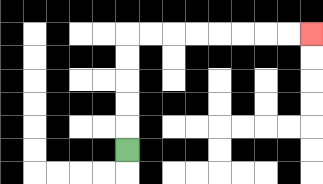{'start': '[5, 6]', 'end': '[13, 1]', 'path_directions': 'U,U,U,U,U,R,R,R,R,R,R,R,R', 'path_coordinates': '[[5, 6], [5, 5], [5, 4], [5, 3], [5, 2], [5, 1], [6, 1], [7, 1], [8, 1], [9, 1], [10, 1], [11, 1], [12, 1], [13, 1]]'}